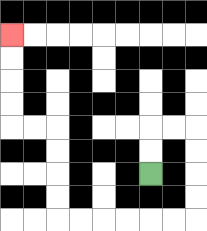{'start': '[6, 7]', 'end': '[0, 1]', 'path_directions': 'U,U,R,R,D,D,D,D,L,L,L,L,L,L,U,U,U,U,L,L,U,U,U,U', 'path_coordinates': '[[6, 7], [6, 6], [6, 5], [7, 5], [8, 5], [8, 6], [8, 7], [8, 8], [8, 9], [7, 9], [6, 9], [5, 9], [4, 9], [3, 9], [2, 9], [2, 8], [2, 7], [2, 6], [2, 5], [1, 5], [0, 5], [0, 4], [0, 3], [0, 2], [0, 1]]'}